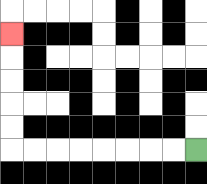{'start': '[8, 6]', 'end': '[0, 1]', 'path_directions': 'L,L,L,L,L,L,L,L,U,U,U,U,U', 'path_coordinates': '[[8, 6], [7, 6], [6, 6], [5, 6], [4, 6], [3, 6], [2, 6], [1, 6], [0, 6], [0, 5], [0, 4], [0, 3], [0, 2], [0, 1]]'}